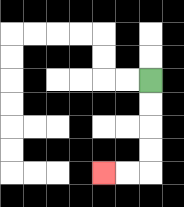{'start': '[6, 3]', 'end': '[4, 7]', 'path_directions': 'D,D,D,D,L,L', 'path_coordinates': '[[6, 3], [6, 4], [6, 5], [6, 6], [6, 7], [5, 7], [4, 7]]'}